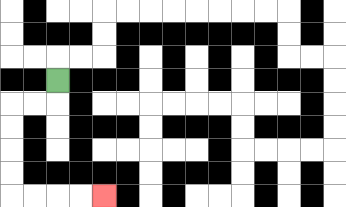{'start': '[2, 3]', 'end': '[4, 8]', 'path_directions': 'D,L,L,D,D,D,D,R,R,R,R', 'path_coordinates': '[[2, 3], [2, 4], [1, 4], [0, 4], [0, 5], [0, 6], [0, 7], [0, 8], [1, 8], [2, 8], [3, 8], [4, 8]]'}